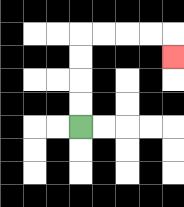{'start': '[3, 5]', 'end': '[7, 2]', 'path_directions': 'U,U,U,U,R,R,R,R,D', 'path_coordinates': '[[3, 5], [3, 4], [3, 3], [3, 2], [3, 1], [4, 1], [5, 1], [6, 1], [7, 1], [7, 2]]'}